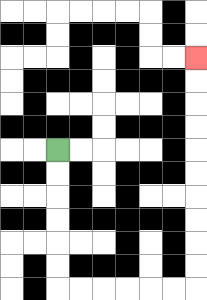{'start': '[2, 6]', 'end': '[8, 2]', 'path_directions': 'D,D,D,D,D,D,R,R,R,R,R,R,U,U,U,U,U,U,U,U,U,U', 'path_coordinates': '[[2, 6], [2, 7], [2, 8], [2, 9], [2, 10], [2, 11], [2, 12], [3, 12], [4, 12], [5, 12], [6, 12], [7, 12], [8, 12], [8, 11], [8, 10], [8, 9], [8, 8], [8, 7], [8, 6], [8, 5], [8, 4], [8, 3], [8, 2]]'}